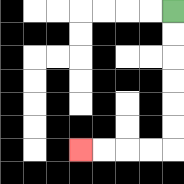{'start': '[7, 0]', 'end': '[3, 6]', 'path_directions': 'D,D,D,D,D,D,L,L,L,L', 'path_coordinates': '[[7, 0], [7, 1], [7, 2], [7, 3], [7, 4], [7, 5], [7, 6], [6, 6], [5, 6], [4, 6], [3, 6]]'}